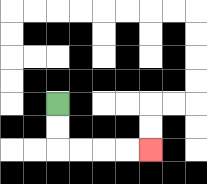{'start': '[2, 4]', 'end': '[6, 6]', 'path_directions': 'D,D,R,R,R,R', 'path_coordinates': '[[2, 4], [2, 5], [2, 6], [3, 6], [4, 6], [5, 6], [6, 6]]'}